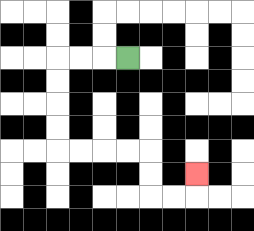{'start': '[5, 2]', 'end': '[8, 7]', 'path_directions': 'L,L,L,D,D,D,D,R,R,R,R,D,D,R,R,U', 'path_coordinates': '[[5, 2], [4, 2], [3, 2], [2, 2], [2, 3], [2, 4], [2, 5], [2, 6], [3, 6], [4, 6], [5, 6], [6, 6], [6, 7], [6, 8], [7, 8], [8, 8], [8, 7]]'}